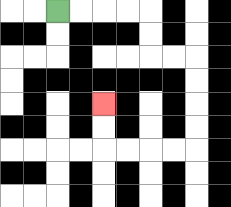{'start': '[2, 0]', 'end': '[4, 4]', 'path_directions': 'R,R,R,R,D,D,R,R,D,D,D,D,L,L,L,L,U,U', 'path_coordinates': '[[2, 0], [3, 0], [4, 0], [5, 0], [6, 0], [6, 1], [6, 2], [7, 2], [8, 2], [8, 3], [8, 4], [8, 5], [8, 6], [7, 6], [6, 6], [5, 6], [4, 6], [4, 5], [4, 4]]'}